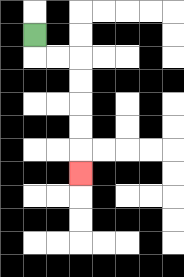{'start': '[1, 1]', 'end': '[3, 7]', 'path_directions': 'D,R,R,D,D,D,D,D', 'path_coordinates': '[[1, 1], [1, 2], [2, 2], [3, 2], [3, 3], [3, 4], [3, 5], [3, 6], [3, 7]]'}